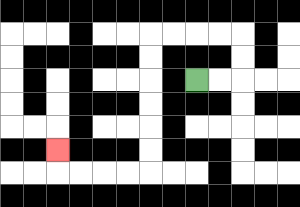{'start': '[8, 3]', 'end': '[2, 6]', 'path_directions': 'R,R,U,U,L,L,L,L,D,D,D,D,D,D,L,L,L,L,U', 'path_coordinates': '[[8, 3], [9, 3], [10, 3], [10, 2], [10, 1], [9, 1], [8, 1], [7, 1], [6, 1], [6, 2], [6, 3], [6, 4], [6, 5], [6, 6], [6, 7], [5, 7], [4, 7], [3, 7], [2, 7], [2, 6]]'}